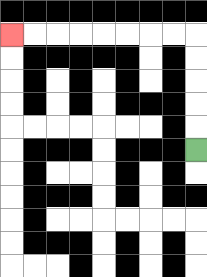{'start': '[8, 6]', 'end': '[0, 1]', 'path_directions': 'U,U,U,U,U,L,L,L,L,L,L,L,L', 'path_coordinates': '[[8, 6], [8, 5], [8, 4], [8, 3], [8, 2], [8, 1], [7, 1], [6, 1], [5, 1], [4, 1], [3, 1], [2, 1], [1, 1], [0, 1]]'}